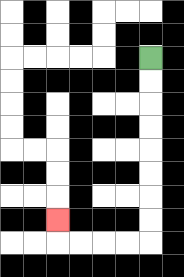{'start': '[6, 2]', 'end': '[2, 9]', 'path_directions': 'D,D,D,D,D,D,D,D,L,L,L,L,U', 'path_coordinates': '[[6, 2], [6, 3], [6, 4], [6, 5], [6, 6], [6, 7], [6, 8], [6, 9], [6, 10], [5, 10], [4, 10], [3, 10], [2, 10], [2, 9]]'}